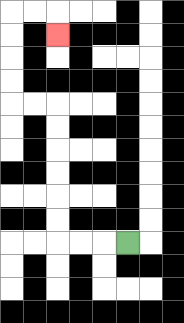{'start': '[5, 10]', 'end': '[2, 1]', 'path_directions': 'L,L,L,U,U,U,U,U,U,L,L,U,U,U,U,R,R,D', 'path_coordinates': '[[5, 10], [4, 10], [3, 10], [2, 10], [2, 9], [2, 8], [2, 7], [2, 6], [2, 5], [2, 4], [1, 4], [0, 4], [0, 3], [0, 2], [0, 1], [0, 0], [1, 0], [2, 0], [2, 1]]'}